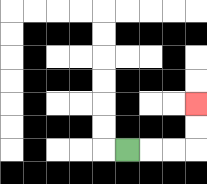{'start': '[5, 6]', 'end': '[8, 4]', 'path_directions': 'R,R,R,U,U', 'path_coordinates': '[[5, 6], [6, 6], [7, 6], [8, 6], [8, 5], [8, 4]]'}